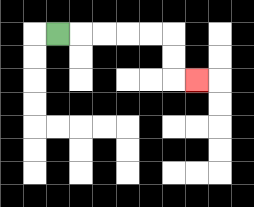{'start': '[2, 1]', 'end': '[8, 3]', 'path_directions': 'R,R,R,R,R,D,D,R', 'path_coordinates': '[[2, 1], [3, 1], [4, 1], [5, 1], [6, 1], [7, 1], [7, 2], [7, 3], [8, 3]]'}